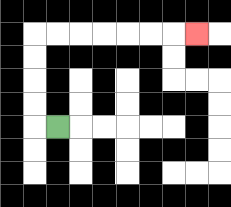{'start': '[2, 5]', 'end': '[8, 1]', 'path_directions': 'L,U,U,U,U,R,R,R,R,R,R,R', 'path_coordinates': '[[2, 5], [1, 5], [1, 4], [1, 3], [1, 2], [1, 1], [2, 1], [3, 1], [4, 1], [5, 1], [6, 1], [7, 1], [8, 1]]'}